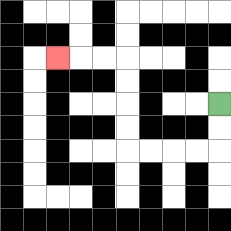{'start': '[9, 4]', 'end': '[2, 2]', 'path_directions': 'D,D,L,L,L,L,U,U,U,U,L,L,L', 'path_coordinates': '[[9, 4], [9, 5], [9, 6], [8, 6], [7, 6], [6, 6], [5, 6], [5, 5], [5, 4], [5, 3], [5, 2], [4, 2], [3, 2], [2, 2]]'}